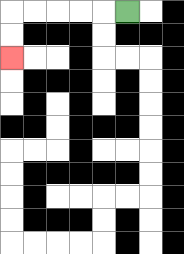{'start': '[5, 0]', 'end': '[0, 2]', 'path_directions': 'L,L,L,L,L,D,D', 'path_coordinates': '[[5, 0], [4, 0], [3, 0], [2, 0], [1, 0], [0, 0], [0, 1], [0, 2]]'}